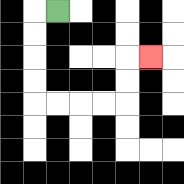{'start': '[2, 0]', 'end': '[6, 2]', 'path_directions': 'L,D,D,D,D,R,R,R,R,U,U,R', 'path_coordinates': '[[2, 0], [1, 0], [1, 1], [1, 2], [1, 3], [1, 4], [2, 4], [3, 4], [4, 4], [5, 4], [5, 3], [5, 2], [6, 2]]'}